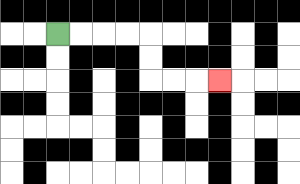{'start': '[2, 1]', 'end': '[9, 3]', 'path_directions': 'R,R,R,R,D,D,R,R,R', 'path_coordinates': '[[2, 1], [3, 1], [4, 1], [5, 1], [6, 1], [6, 2], [6, 3], [7, 3], [8, 3], [9, 3]]'}